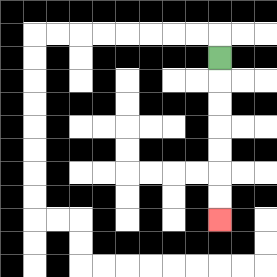{'start': '[9, 2]', 'end': '[9, 9]', 'path_directions': 'D,D,D,D,D,D,D', 'path_coordinates': '[[9, 2], [9, 3], [9, 4], [9, 5], [9, 6], [9, 7], [9, 8], [9, 9]]'}